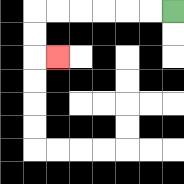{'start': '[7, 0]', 'end': '[2, 2]', 'path_directions': 'L,L,L,L,L,L,D,D,R', 'path_coordinates': '[[7, 0], [6, 0], [5, 0], [4, 0], [3, 0], [2, 0], [1, 0], [1, 1], [1, 2], [2, 2]]'}